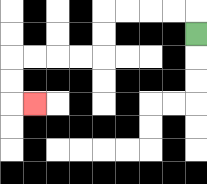{'start': '[8, 1]', 'end': '[1, 4]', 'path_directions': 'U,L,L,L,L,D,D,L,L,L,L,D,D,R', 'path_coordinates': '[[8, 1], [8, 0], [7, 0], [6, 0], [5, 0], [4, 0], [4, 1], [4, 2], [3, 2], [2, 2], [1, 2], [0, 2], [0, 3], [0, 4], [1, 4]]'}